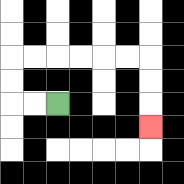{'start': '[2, 4]', 'end': '[6, 5]', 'path_directions': 'L,L,U,U,R,R,R,R,R,R,D,D,D', 'path_coordinates': '[[2, 4], [1, 4], [0, 4], [0, 3], [0, 2], [1, 2], [2, 2], [3, 2], [4, 2], [5, 2], [6, 2], [6, 3], [6, 4], [6, 5]]'}